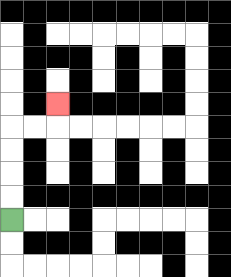{'start': '[0, 9]', 'end': '[2, 4]', 'path_directions': 'U,U,U,U,R,R,U', 'path_coordinates': '[[0, 9], [0, 8], [0, 7], [0, 6], [0, 5], [1, 5], [2, 5], [2, 4]]'}